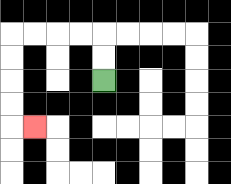{'start': '[4, 3]', 'end': '[1, 5]', 'path_directions': 'U,U,L,L,L,L,D,D,D,D,R', 'path_coordinates': '[[4, 3], [4, 2], [4, 1], [3, 1], [2, 1], [1, 1], [0, 1], [0, 2], [0, 3], [0, 4], [0, 5], [1, 5]]'}